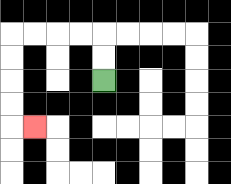{'start': '[4, 3]', 'end': '[1, 5]', 'path_directions': 'U,U,L,L,L,L,D,D,D,D,R', 'path_coordinates': '[[4, 3], [4, 2], [4, 1], [3, 1], [2, 1], [1, 1], [0, 1], [0, 2], [0, 3], [0, 4], [0, 5], [1, 5]]'}